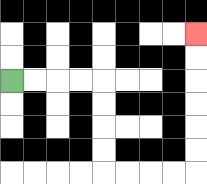{'start': '[0, 3]', 'end': '[8, 1]', 'path_directions': 'R,R,R,R,D,D,D,D,R,R,R,R,U,U,U,U,U,U', 'path_coordinates': '[[0, 3], [1, 3], [2, 3], [3, 3], [4, 3], [4, 4], [4, 5], [4, 6], [4, 7], [5, 7], [6, 7], [7, 7], [8, 7], [8, 6], [8, 5], [8, 4], [8, 3], [8, 2], [8, 1]]'}